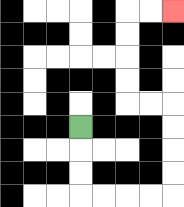{'start': '[3, 5]', 'end': '[7, 0]', 'path_directions': 'D,D,D,R,R,R,R,U,U,U,U,L,L,U,U,U,U,R,R', 'path_coordinates': '[[3, 5], [3, 6], [3, 7], [3, 8], [4, 8], [5, 8], [6, 8], [7, 8], [7, 7], [7, 6], [7, 5], [7, 4], [6, 4], [5, 4], [5, 3], [5, 2], [5, 1], [5, 0], [6, 0], [7, 0]]'}